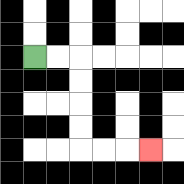{'start': '[1, 2]', 'end': '[6, 6]', 'path_directions': 'R,R,D,D,D,D,R,R,R', 'path_coordinates': '[[1, 2], [2, 2], [3, 2], [3, 3], [3, 4], [3, 5], [3, 6], [4, 6], [5, 6], [6, 6]]'}